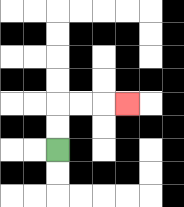{'start': '[2, 6]', 'end': '[5, 4]', 'path_directions': 'U,U,R,R,R', 'path_coordinates': '[[2, 6], [2, 5], [2, 4], [3, 4], [4, 4], [5, 4]]'}